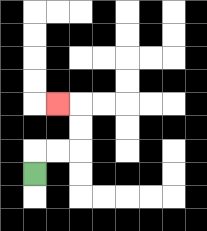{'start': '[1, 7]', 'end': '[2, 4]', 'path_directions': 'U,R,R,U,U,L', 'path_coordinates': '[[1, 7], [1, 6], [2, 6], [3, 6], [3, 5], [3, 4], [2, 4]]'}